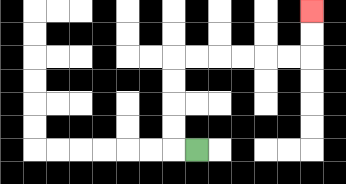{'start': '[8, 6]', 'end': '[13, 0]', 'path_directions': 'L,U,U,U,U,R,R,R,R,R,R,U,U', 'path_coordinates': '[[8, 6], [7, 6], [7, 5], [7, 4], [7, 3], [7, 2], [8, 2], [9, 2], [10, 2], [11, 2], [12, 2], [13, 2], [13, 1], [13, 0]]'}